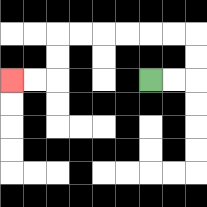{'start': '[6, 3]', 'end': '[0, 3]', 'path_directions': 'R,R,U,U,L,L,L,L,L,L,D,D,L,L', 'path_coordinates': '[[6, 3], [7, 3], [8, 3], [8, 2], [8, 1], [7, 1], [6, 1], [5, 1], [4, 1], [3, 1], [2, 1], [2, 2], [2, 3], [1, 3], [0, 3]]'}